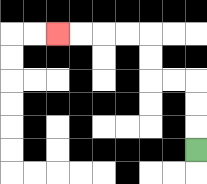{'start': '[8, 6]', 'end': '[2, 1]', 'path_directions': 'U,U,U,L,L,U,U,L,L,L,L', 'path_coordinates': '[[8, 6], [8, 5], [8, 4], [8, 3], [7, 3], [6, 3], [6, 2], [6, 1], [5, 1], [4, 1], [3, 1], [2, 1]]'}